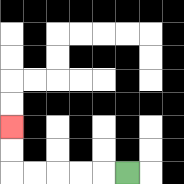{'start': '[5, 7]', 'end': '[0, 5]', 'path_directions': 'L,L,L,L,L,U,U', 'path_coordinates': '[[5, 7], [4, 7], [3, 7], [2, 7], [1, 7], [0, 7], [0, 6], [0, 5]]'}